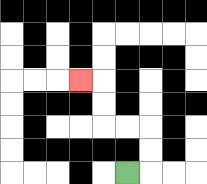{'start': '[5, 7]', 'end': '[3, 3]', 'path_directions': 'R,U,U,L,L,U,U,L', 'path_coordinates': '[[5, 7], [6, 7], [6, 6], [6, 5], [5, 5], [4, 5], [4, 4], [4, 3], [3, 3]]'}